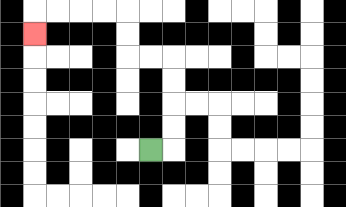{'start': '[6, 6]', 'end': '[1, 1]', 'path_directions': 'R,U,U,U,U,L,L,U,U,L,L,L,L,D', 'path_coordinates': '[[6, 6], [7, 6], [7, 5], [7, 4], [7, 3], [7, 2], [6, 2], [5, 2], [5, 1], [5, 0], [4, 0], [3, 0], [2, 0], [1, 0], [1, 1]]'}